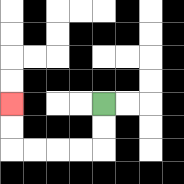{'start': '[4, 4]', 'end': '[0, 4]', 'path_directions': 'D,D,L,L,L,L,U,U', 'path_coordinates': '[[4, 4], [4, 5], [4, 6], [3, 6], [2, 6], [1, 6], [0, 6], [0, 5], [0, 4]]'}